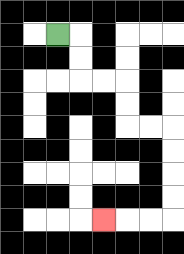{'start': '[2, 1]', 'end': '[4, 9]', 'path_directions': 'R,D,D,R,R,D,D,R,R,D,D,D,D,L,L,L', 'path_coordinates': '[[2, 1], [3, 1], [3, 2], [3, 3], [4, 3], [5, 3], [5, 4], [5, 5], [6, 5], [7, 5], [7, 6], [7, 7], [7, 8], [7, 9], [6, 9], [5, 9], [4, 9]]'}